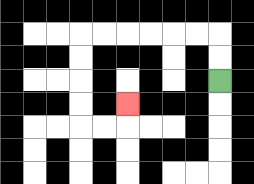{'start': '[9, 3]', 'end': '[5, 4]', 'path_directions': 'U,U,L,L,L,L,L,L,D,D,D,D,R,R,U', 'path_coordinates': '[[9, 3], [9, 2], [9, 1], [8, 1], [7, 1], [6, 1], [5, 1], [4, 1], [3, 1], [3, 2], [3, 3], [3, 4], [3, 5], [4, 5], [5, 5], [5, 4]]'}